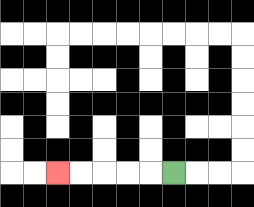{'start': '[7, 7]', 'end': '[2, 7]', 'path_directions': 'L,L,L,L,L', 'path_coordinates': '[[7, 7], [6, 7], [5, 7], [4, 7], [3, 7], [2, 7]]'}